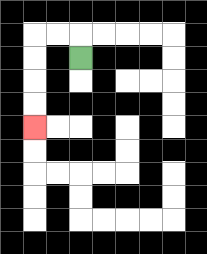{'start': '[3, 2]', 'end': '[1, 5]', 'path_directions': 'U,L,L,D,D,D,D', 'path_coordinates': '[[3, 2], [3, 1], [2, 1], [1, 1], [1, 2], [1, 3], [1, 4], [1, 5]]'}